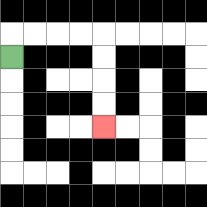{'start': '[0, 2]', 'end': '[4, 5]', 'path_directions': 'U,R,R,R,R,D,D,D,D', 'path_coordinates': '[[0, 2], [0, 1], [1, 1], [2, 1], [3, 1], [4, 1], [4, 2], [4, 3], [4, 4], [4, 5]]'}